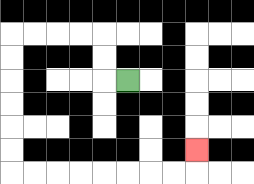{'start': '[5, 3]', 'end': '[8, 6]', 'path_directions': 'L,U,U,L,L,L,L,D,D,D,D,D,D,R,R,R,R,R,R,R,R,U', 'path_coordinates': '[[5, 3], [4, 3], [4, 2], [4, 1], [3, 1], [2, 1], [1, 1], [0, 1], [0, 2], [0, 3], [0, 4], [0, 5], [0, 6], [0, 7], [1, 7], [2, 7], [3, 7], [4, 7], [5, 7], [6, 7], [7, 7], [8, 7], [8, 6]]'}